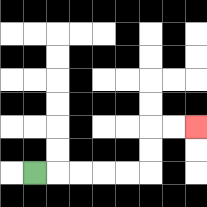{'start': '[1, 7]', 'end': '[8, 5]', 'path_directions': 'R,R,R,R,R,U,U,R,R', 'path_coordinates': '[[1, 7], [2, 7], [3, 7], [4, 7], [5, 7], [6, 7], [6, 6], [6, 5], [7, 5], [8, 5]]'}